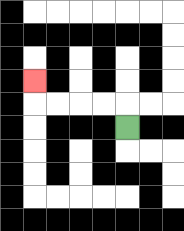{'start': '[5, 5]', 'end': '[1, 3]', 'path_directions': 'U,L,L,L,L,U', 'path_coordinates': '[[5, 5], [5, 4], [4, 4], [3, 4], [2, 4], [1, 4], [1, 3]]'}